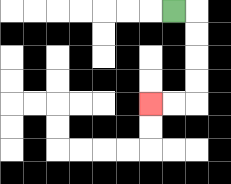{'start': '[7, 0]', 'end': '[6, 4]', 'path_directions': 'R,D,D,D,D,L,L', 'path_coordinates': '[[7, 0], [8, 0], [8, 1], [8, 2], [8, 3], [8, 4], [7, 4], [6, 4]]'}